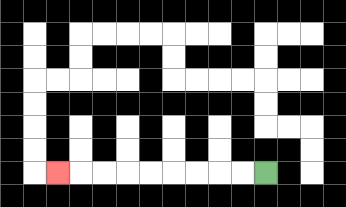{'start': '[11, 7]', 'end': '[2, 7]', 'path_directions': 'L,L,L,L,L,L,L,L,L', 'path_coordinates': '[[11, 7], [10, 7], [9, 7], [8, 7], [7, 7], [6, 7], [5, 7], [4, 7], [3, 7], [2, 7]]'}